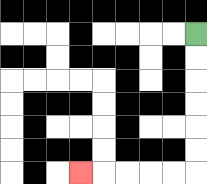{'start': '[8, 1]', 'end': '[3, 7]', 'path_directions': 'D,D,D,D,D,D,L,L,L,L,L', 'path_coordinates': '[[8, 1], [8, 2], [8, 3], [8, 4], [8, 5], [8, 6], [8, 7], [7, 7], [6, 7], [5, 7], [4, 7], [3, 7]]'}